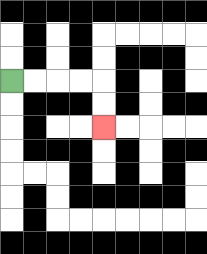{'start': '[0, 3]', 'end': '[4, 5]', 'path_directions': 'R,R,R,R,D,D', 'path_coordinates': '[[0, 3], [1, 3], [2, 3], [3, 3], [4, 3], [4, 4], [4, 5]]'}